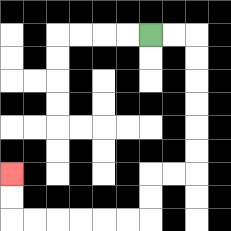{'start': '[6, 1]', 'end': '[0, 7]', 'path_directions': 'R,R,D,D,D,D,D,D,L,L,D,D,L,L,L,L,L,L,U,U', 'path_coordinates': '[[6, 1], [7, 1], [8, 1], [8, 2], [8, 3], [8, 4], [8, 5], [8, 6], [8, 7], [7, 7], [6, 7], [6, 8], [6, 9], [5, 9], [4, 9], [3, 9], [2, 9], [1, 9], [0, 9], [0, 8], [0, 7]]'}